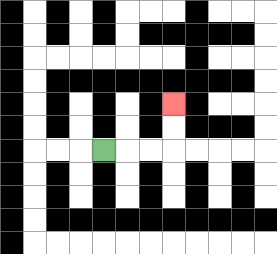{'start': '[4, 6]', 'end': '[7, 4]', 'path_directions': 'R,R,R,U,U', 'path_coordinates': '[[4, 6], [5, 6], [6, 6], [7, 6], [7, 5], [7, 4]]'}